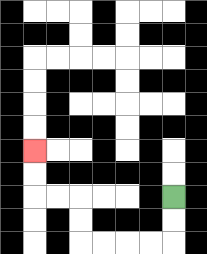{'start': '[7, 8]', 'end': '[1, 6]', 'path_directions': 'D,D,L,L,L,L,U,U,L,L,U,U', 'path_coordinates': '[[7, 8], [7, 9], [7, 10], [6, 10], [5, 10], [4, 10], [3, 10], [3, 9], [3, 8], [2, 8], [1, 8], [1, 7], [1, 6]]'}